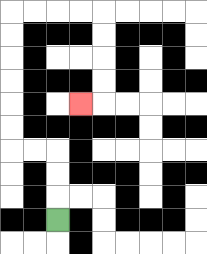{'start': '[2, 9]', 'end': '[3, 4]', 'path_directions': 'U,U,U,L,L,U,U,U,U,U,U,R,R,R,R,D,D,D,D,L', 'path_coordinates': '[[2, 9], [2, 8], [2, 7], [2, 6], [1, 6], [0, 6], [0, 5], [0, 4], [0, 3], [0, 2], [0, 1], [0, 0], [1, 0], [2, 0], [3, 0], [4, 0], [4, 1], [4, 2], [4, 3], [4, 4], [3, 4]]'}